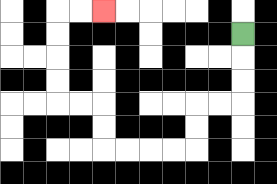{'start': '[10, 1]', 'end': '[4, 0]', 'path_directions': 'D,D,D,L,L,D,D,L,L,L,L,U,U,L,L,U,U,U,U,R,R', 'path_coordinates': '[[10, 1], [10, 2], [10, 3], [10, 4], [9, 4], [8, 4], [8, 5], [8, 6], [7, 6], [6, 6], [5, 6], [4, 6], [4, 5], [4, 4], [3, 4], [2, 4], [2, 3], [2, 2], [2, 1], [2, 0], [3, 0], [4, 0]]'}